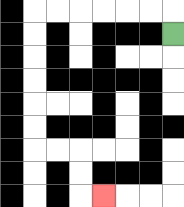{'start': '[7, 1]', 'end': '[4, 8]', 'path_directions': 'U,L,L,L,L,L,L,D,D,D,D,D,D,R,R,D,D,R', 'path_coordinates': '[[7, 1], [7, 0], [6, 0], [5, 0], [4, 0], [3, 0], [2, 0], [1, 0], [1, 1], [1, 2], [1, 3], [1, 4], [1, 5], [1, 6], [2, 6], [3, 6], [3, 7], [3, 8], [4, 8]]'}